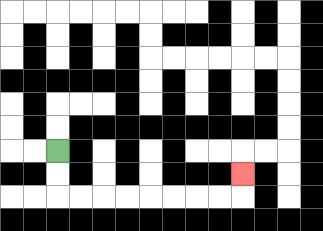{'start': '[2, 6]', 'end': '[10, 7]', 'path_directions': 'D,D,R,R,R,R,R,R,R,R,U', 'path_coordinates': '[[2, 6], [2, 7], [2, 8], [3, 8], [4, 8], [5, 8], [6, 8], [7, 8], [8, 8], [9, 8], [10, 8], [10, 7]]'}